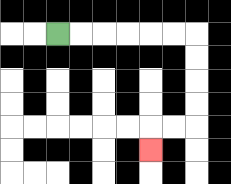{'start': '[2, 1]', 'end': '[6, 6]', 'path_directions': 'R,R,R,R,R,R,D,D,D,D,L,L,D', 'path_coordinates': '[[2, 1], [3, 1], [4, 1], [5, 1], [6, 1], [7, 1], [8, 1], [8, 2], [8, 3], [8, 4], [8, 5], [7, 5], [6, 5], [6, 6]]'}